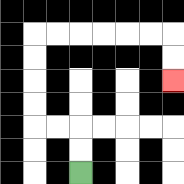{'start': '[3, 7]', 'end': '[7, 3]', 'path_directions': 'U,U,L,L,U,U,U,U,R,R,R,R,R,R,D,D', 'path_coordinates': '[[3, 7], [3, 6], [3, 5], [2, 5], [1, 5], [1, 4], [1, 3], [1, 2], [1, 1], [2, 1], [3, 1], [4, 1], [5, 1], [6, 1], [7, 1], [7, 2], [7, 3]]'}